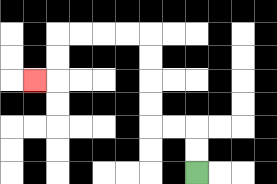{'start': '[8, 7]', 'end': '[1, 3]', 'path_directions': 'U,U,L,L,U,U,U,U,L,L,L,L,D,D,L', 'path_coordinates': '[[8, 7], [8, 6], [8, 5], [7, 5], [6, 5], [6, 4], [6, 3], [6, 2], [6, 1], [5, 1], [4, 1], [3, 1], [2, 1], [2, 2], [2, 3], [1, 3]]'}